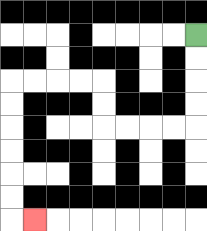{'start': '[8, 1]', 'end': '[1, 9]', 'path_directions': 'D,D,D,D,L,L,L,L,U,U,L,L,L,L,D,D,D,D,D,D,R', 'path_coordinates': '[[8, 1], [8, 2], [8, 3], [8, 4], [8, 5], [7, 5], [6, 5], [5, 5], [4, 5], [4, 4], [4, 3], [3, 3], [2, 3], [1, 3], [0, 3], [0, 4], [0, 5], [0, 6], [0, 7], [0, 8], [0, 9], [1, 9]]'}